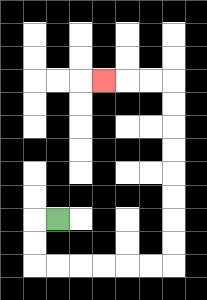{'start': '[2, 9]', 'end': '[4, 3]', 'path_directions': 'L,D,D,R,R,R,R,R,R,U,U,U,U,U,U,U,U,L,L,L', 'path_coordinates': '[[2, 9], [1, 9], [1, 10], [1, 11], [2, 11], [3, 11], [4, 11], [5, 11], [6, 11], [7, 11], [7, 10], [7, 9], [7, 8], [7, 7], [7, 6], [7, 5], [7, 4], [7, 3], [6, 3], [5, 3], [4, 3]]'}